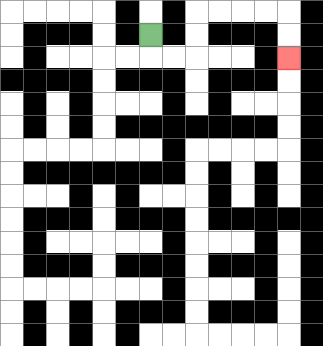{'start': '[6, 1]', 'end': '[12, 2]', 'path_directions': 'D,R,R,U,U,R,R,R,R,D,D', 'path_coordinates': '[[6, 1], [6, 2], [7, 2], [8, 2], [8, 1], [8, 0], [9, 0], [10, 0], [11, 0], [12, 0], [12, 1], [12, 2]]'}